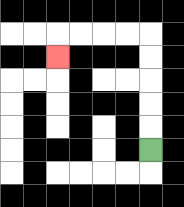{'start': '[6, 6]', 'end': '[2, 2]', 'path_directions': 'U,U,U,U,U,L,L,L,L,D', 'path_coordinates': '[[6, 6], [6, 5], [6, 4], [6, 3], [6, 2], [6, 1], [5, 1], [4, 1], [3, 1], [2, 1], [2, 2]]'}